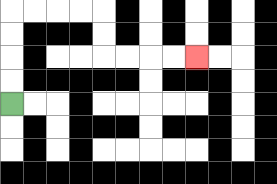{'start': '[0, 4]', 'end': '[8, 2]', 'path_directions': 'U,U,U,U,R,R,R,R,D,D,R,R,R,R', 'path_coordinates': '[[0, 4], [0, 3], [0, 2], [0, 1], [0, 0], [1, 0], [2, 0], [3, 0], [4, 0], [4, 1], [4, 2], [5, 2], [6, 2], [7, 2], [8, 2]]'}